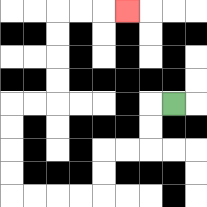{'start': '[7, 4]', 'end': '[5, 0]', 'path_directions': 'L,D,D,L,L,D,D,L,L,L,L,U,U,U,U,R,R,U,U,U,U,R,R,R', 'path_coordinates': '[[7, 4], [6, 4], [6, 5], [6, 6], [5, 6], [4, 6], [4, 7], [4, 8], [3, 8], [2, 8], [1, 8], [0, 8], [0, 7], [0, 6], [0, 5], [0, 4], [1, 4], [2, 4], [2, 3], [2, 2], [2, 1], [2, 0], [3, 0], [4, 0], [5, 0]]'}